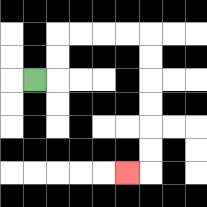{'start': '[1, 3]', 'end': '[5, 7]', 'path_directions': 'R,U,U,R,R,R,R,D,D,D,D,D,D,L', 'path_coordinates': '[[1, 3], [2, 3], [2, 2], [2, 1], [3, 1], [4, 1], [5, 1], [6, 1], [6, 2], [6, 3], [6, 4], [6, 5], [6, 6], [6, 7], [5, 7]]'}